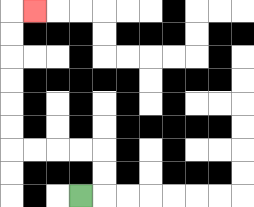{'start': '[3, 8]', 'end': '[1, 0]', 'path_directions': 'R,U,U,L,L,L,L,U,U,U,U,U,U,R', 'path_coordinates': '[[3, 8], [4, 8], [4, 7], [4, 6], [3, 6], [2, 6], [1, 6], [0, 6], [0, 5], [0, 4], [0, 3], [0, 2], [0, 1], [0, 0], [1, 0]]'}